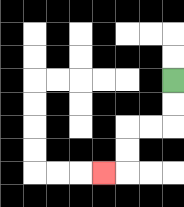{'start': '[7, 3]', 'end': '[4, 7]', 'path_directions': 'D,D,L,L,D,D,L', 'path_coordinates': '[[7, 3], [7, 4], [7, 5], [6, 5], [5, 5], [5, 6], [5, 7], [4, 7]]'}